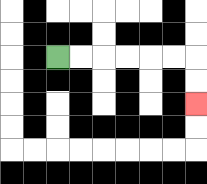{'start': '[2, 2]', 'end': '[8, 4]', 'path_directions': 'R,R,R,R,R,R,D,D', 'path_coordinates': '[[2, 2], [3, 2], [4, 2], [5, 2], [6, 2], [7, 2], [8, 2], [8, 3], [8, 4]]'}